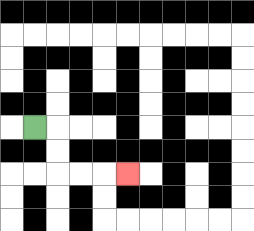{'start': '[1, 5]', 'end': '[5, 7]', 'path_directions': 'R,D,D,R,R,R', 'path_coordinates': '[[1, 5], [2, 5], [2, 6], [2, 7], [3, 7], [4, 7], [5, 7]]'}